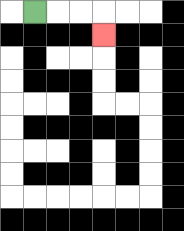{'start': '[1, 0]', 'end': '[4, 1]', 'path_directions': 'R,R,R,D', 'path_coordinates': '[[1, 0], [2, 0], [3, 0], [4, 0], [4, 1]]'}